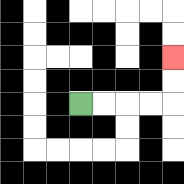{'start': '[3, 4]', 'end': '[7, 2]', 'path_directions': 'R,R,R,R,U,U', 'path_coordinates': '[[3, 4], [4, 4], [5, 4], [6, 4], [7, 4], [7, 3], [7, 2]]'}